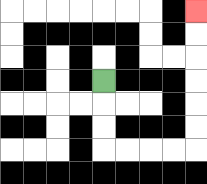{'start': '[4, 3]', 'end': '[8, 0]', 'path_directions': 'D,D,D,R,R,R,R,U,U,U,U,U,U', 'path_coordinates': '[[4, 3], [4, 4], [4, 5], [4, 6], [5, 6], [6, 6], [7, 6], [8, 6], [8, 5], [8, 4], [8, 3], [8, 2], [8, 1], [8, 0]]'}